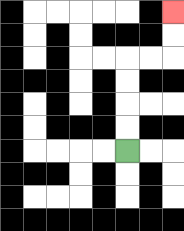{'start': '[5, 6]', 'end': '[7, 0]', 'path_directions': 'U,U,U,U,R,R,U,U', 'path_coordinates': '[[5, 6], [5, 5], [5, 4], [5, 3], [5, 2], [6, 2], [7, 2], [7, 1], [7, 0]]'}